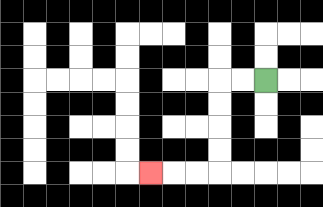{'start': '[11, 3]', 'end': '[6, 7]', 'path_directions': 'L,L,D,D,D,D,L,L,L', 'path_coordinates': '[[11, 3], [10, 3], [9, 3], [9, 4], [9, 5], [9, 6], [9, 7], [8, 7], [7, 7], [6, 7]]'}